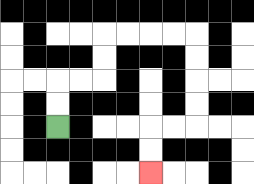{'start': '[2, 5]', 'end': '[6, 7]', 'path_directions': 'U,U,R,R,U,U,R,R,R,R,D,D,D,D,L,L,D,D', 'path_coordinates': '[[2, 5], [2, 4], [2, 3], [3, 3], [4, 3], [4, 2], [4, 1], [5, 1], [6, 1], [7, 1], [8, 1], [8, 2], [8, 3], [8, 4], [8, 5], [7, 5], [6, 5], [6, 6], [6, 7]]'}